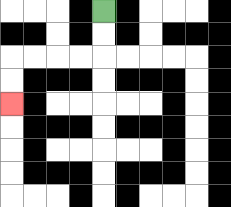{'start': '[4, 0]', 'end': '[0, 4]', 'path_directions': 'D,D,L,L,L,L,D,D', 'path_coordinates': '[[4, 0], [4, 1], [4, 2], [3, 2], [2, 2], [1, 2], [0, 2], [0, 3], [0, 4]]'}